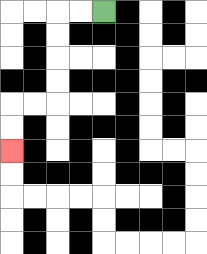{'start': '[4, 0]', 'end': '[0, 6]', 'path_directions': 'L,L,D,D,D,D,L,L,D,D', 'path_coordinates': '[[4, 0], [3, 0], [2, 0], [2, 1], [2, 2], [2, 3], [2, 4], [1, 4], [0, 4], [0, 5], [0, 6]]'}